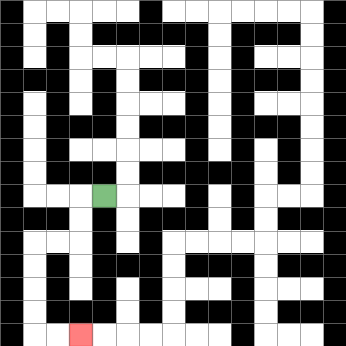{'start': '[4, 8]', 'end': '[3, 14]', 'path_directions': 'L,D,D,L,L,D,D,D,D,R,R', 'path_coordinates': '[[4, 8], [3, 8], [3, 9], [3, 10], [2, 10], [1, 10], [1, 11], [1, 12], [1, 13], [1, 14], [2, 14], [3, 14]]'}